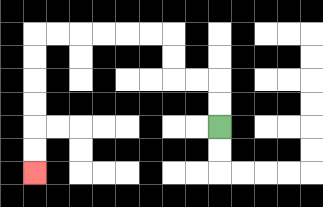{'start': '[9, 5]', 'end': '[1, 7]', 'path_directions': 'U,U,L,L,U,U,L,L,L,L,L,L,D,D,D,D,D,D', 'path_coordinates': '[[9, 5], [9, 4], [9, 3], [8, 3], [7, 3], [7, 2], [7, 1], [6, 1], [5, 1], [4, 1], [3, 1], [2, 1], [1, 1], [1, 2], [1, 3], [1, 4], [1, 5], [1, 6], [1, 7]]'}